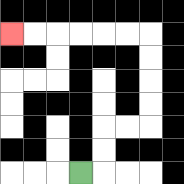{'start': '[3, 7]', 'end': '[0, 1]', 'path_directions': 'R,U,U,R,R,U,U,U,U,L,L,L,L,L,L', 'path_coordinates': '[[3, 7], [4, 7], [4, 6], [4, 5], [5, 5], [6, 5], [6, 4], [6, 3], [6, 2], [6, 1], [5, 1], [4, 1], [3, 1], [2, 1], [1, 1], [0, 1]]'}